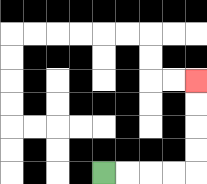{'start': '[4, 7]', 'end': '[8, 3]', 'path_directions': 'R,R,R,R,U,U,U,U', 'path_coordinates': '[[4, 7], [5, 7], [6, 7], [7, 7], [8, 7], [8, 6], [8, 5], [8, 4], [8, 3]]'}